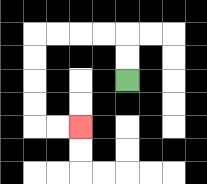{'start': '[5, 3]', 'end': '[3, 5]', 'path_directions': 'U,U,L,L,L,L,D,D,D,D,R,R', 'path_coordinates': '[[5, 3], [5, 2], [5, 1], [4, 1], [3, 1], [2, 1], [1, 1], [1, 2], [1, 3], [1, 4], [1, 5], [2, 5], [3, 5]]'}